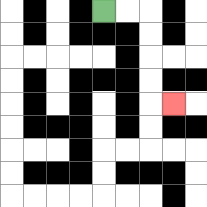{'start': '[4, 0]', 'end': '[7, 4]', 'path_directions': 'R,R,D,D,D,D,R', 'path_coordinates': '[[4, 0], [5, 0], [6, 0], [6, 1], [6, 2], [6, 3], [6, 4], [7, 4]]'}